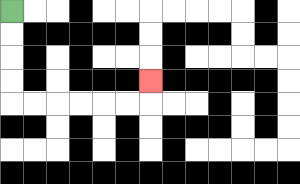{'start': '[0, 0]', 'end': '[6, 3]', 'path_directions': 'D,D,D,D,R,R,R,R,R,R,U', 'path_coordinates': '[[0, 0], [0, 1], [0, 2], [0, 3], [0, 4], [1, 4], [2, 4], [3, 4], [4, 4], [5, 4], [6, 4], [6, 3]]'}